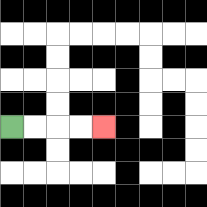{'start': '[0, 5]', 'end': '[4, 5]', 'path_directions': 'R,R,R,R', 'path_coordinates': '[[0, 5], [1, 5], [2, 5], [3, 5], [4, 5]]'}